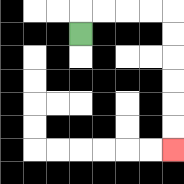{'start': '[3, 1]', 'end': '[7, 6]', 'path_directions': 'U,R,R,R,R,D,D,D,D,D,D', 'path_coordinates': '[[3, 1], [3, 0], [4, 0], [5, 0], [6, 0], [7, 0], [7, 1], [7, 2], [7, 3], [7, 4], [7, 5], [7, 6]]'}